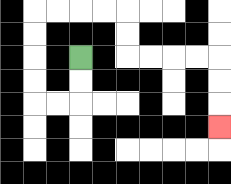{'start': '[3, 2]', 'end': '[9, 5]', 'path_directions': 'D,D,L,L,U,U,U,U,R,R,R,R,D,D,R,R,R,R,D,D,D', 'path_coordinates': '[[3, 2], [3, 3], [3, 4], [2, 4], [1, 4], [1, 3], [1, 2], [1, 1], [1, 0], [2, 0], [3, 0], [4, 0], [5, 0], [5, 1], [5, 2], [6, 2], [7, 2], [8, 2], [9, 2], [9, 3], [9, 4], [9, 5]]'}